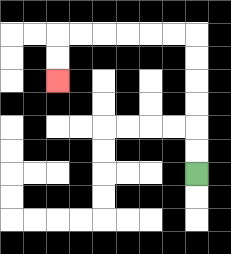{'start': '[8, 7]', 'end': '[2, 3]', 'path_directions': 'U,U,U,U,U,U,L,L,L,L,L,L,D,D', 'path_coordinates': '[[8, 7], [8, 6], [8, 5], [8, 4], [8, 3], [8, 2], [8, 1], [7, 1], [6, 1], [5, 1], [4, 1], [3, 1], [2, 1], [2, 2], [2, 3]]'}